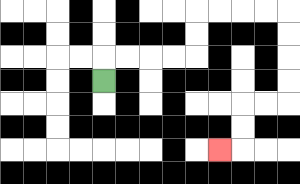{'start': '[4, 3]', 'end': '[9, 6]', 'path_directions': 'U,R,R,R,R,U,U,R,R,R,R,D,D,D,D,L,L,D,D,L', 'path_coordinates': '[[4, 3], [4, 2], [5, 2], [6, 2], [7, 2], [8, 2], [8, 1], [8, 0], [9, 0], [10, 0], [11, 0], [12, 0], [12, 1], [12, 2], [12, 3], [12, 4], [11, 4], [10, 4], [10, 5], [10, 6], [9, 6]]'}